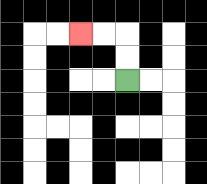{'start': '[5, 3]', 'end': '[3, 1]', 'path_directions': 'U,U,L,L', 'path_coordinates': '[[5, 3], [5, 2], [5, 1], [4, 1], [3, 1]]'}